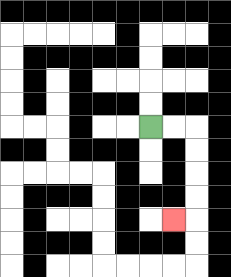{'start': '[6, 5]', 'end': '[7, 9]', 'path_directions': 'R,R,D,D,D,D,L', 'path_coordinates': '[[6, 5], [7, 5], [8, 5], [8, 6], [8, 7], [8, 8], [8, 9], [7, 9]]'}